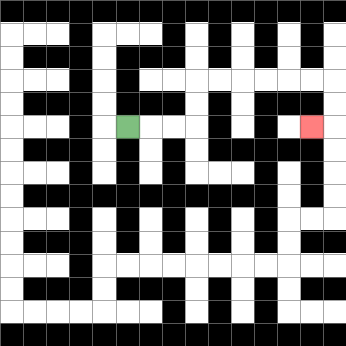{'start': '[5, 5]', 'end': '[13, 5]', 'path_directions': 'R,R,R,U,U,R,R,R,R,R,R,D,D,L', 'path_coordinates': '[[5, 5], [6, 5], [7, 5], [8, 5], [8, 4], [8, 3], [9, 3], [10, 3], [11, 3], [12, 3], [13, 3], [14, 3], [14, 4], [14, 5], [13, 5]]'}